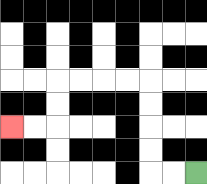{'start': '[8, 7]', 'end': '[0, 5]', 'path_directions': 'L,L,U,U,U,U,L,L,L,L,D,D,L,L', 'path_coordinates': '[[8, 7], [7, 7], [6, 7], [6, 6], [6, 5], [6, 4], [6, 3], [5, 3], [4, 3], [3, 3], [2, 3], [2, 4], [2, 5], [1, 5], [0, 5]]'}